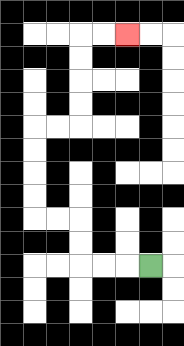{'start': '[6, 11]', 'end': '[5, 1]', 'path_directions': 'L,L,L,U,U,L,L,U,U,U,U,R,R,U,U,U,U,R,R', 'path_coordinates': '[[6, 11], [5, 11], [4, 11], [3, 11], [3, 10], [3, 9], [2, 9], [1, 9], [1, 8], [1, 7], [1, 6], [1, 5], [2, 5], [3, 5], [3, 4], [3, 3], [3, 2], [3, 1], [4, 1], [5, 1]]'}